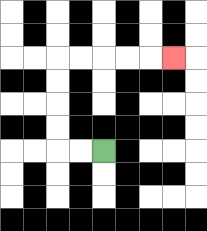{'start': '[4, 6]', 'end': '[7, 2]', 'path_directions': 'L,L,U,U,U,U,R,R,R,R,R', 'path_coordinates': '[[4, 6], [3, 6], [2, 6], [2, 5], [2, 4], [2, 3], [2, 2], [3, 2], [4, 2], [5, 2], [6, 2], [7, 2]]'}